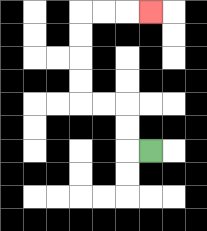{'start': '[6, 6]', 'end': '[6, 0]', 'path_directions': 'L,U,U,L,L,U,U,U,U,R,R,R', 'path_coordinates': '[[6, 6], [5, 6], [5, 5], [5, 4], [4, 4], [3, 4], [3, 3], [3, 2], [3, 1], [3, 0], [4, 0], [5, 0], [6, 0]]'}